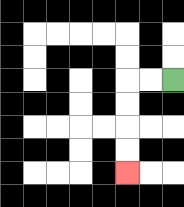{'start': '[7, 3]', 'end': '[5, 7]', 'path_directions': 'L,L,D,D,D,D', 'path_coordinates': '[[7, 3], [6, 3], [5, 3], [5, 4], [5, 5], [5, 6], [5, 7]]'}